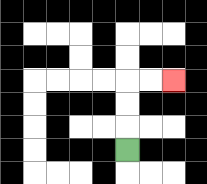{'start': '[5, 6]', 'end': '[7, 3]', 'path_directions': 'U,U,U,R,R', 'path_coordinates': '[[5, 6], [5, 5], [5, 4], [5, 3], [6, 3], [7, 3]]'}